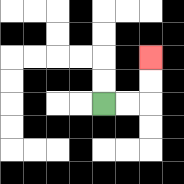{'start': '[4, 4]', 'end': '[6, 2]', 'path_directions': 'R,R,U,U', 'path_coordinates': '[[4, 4], [5, 4], [6, 4], [6, 3], [6, 2]]'}